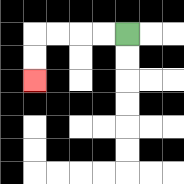{'start': '[5, 1]', 'end': '[1, 3]', 'path_directions': 'L,L,L,L,D,D', 'path_coordinates': '[[5, 1], [4, 1], [3, 1], [2, 1], [1, 1], [1, 2], [1, 3]]'}